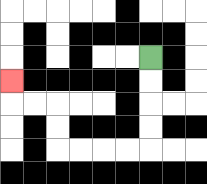{'start': '[6, 2]', 'end': '[0, 3]', 'path_directions': 'D,D,D,D,L,L,L,L,U,U,L,L,U', 'path_coordinates': '[[6, 2], [6, 3], [6, 4], [6, 5], [6, 6], [5, 6], [4, 6], [3, 6], [2, 6], [2, 5], [2, 4], [1, 4], [0, 4], [0, 3]]'}